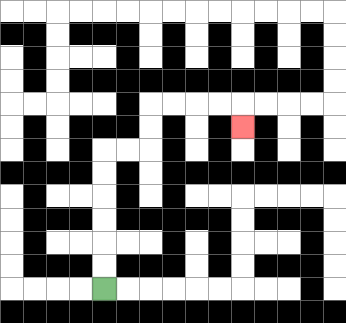{'start': '[4, 12]', 'end': '[10, 5]', 'path_directions': 'U,U,U,U,U,U,R,R,U,U,R,R,R,R,D', 'path_coordinates': '[[4, 12], [4, 11], [4, 10], [4, 9], [4, 8], [4, 7], [4, 6], [5, 6], [6, 6], [6, 5], [6, 4], [7, 4], [8, 4], [9, 4], [10, 4], [10, 5]]'}